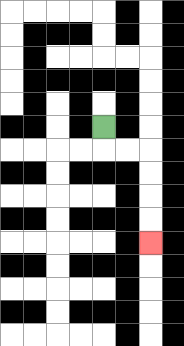{'start': '[4, 5]', 'end': '[6, 10]', 'path_directions': 'D,R,R,D,D,D,D', 'path_coordinates': '[[4, 5], [4, 6], [5, 6], [6, 6], [6, 7], [6, 8], [6, 9], [6, 10]]'}